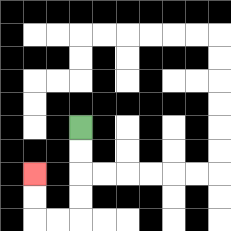{'start': '[3, 5]', 'end': '[1, 7]', 'path_directions': 'D,D,D,D,L,L,U,U', 'path_coordinates': '[[3, 5], [3, 6], [3, 7], [3, 8], [3, 9], [2, 9], [1, 9], [1, 8], [1, 7]]'}